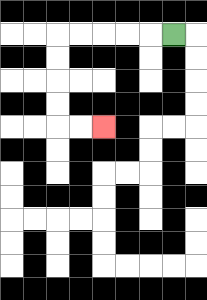{'start': '[7, 1]', 'end': '[4, 5]', 'path_directions': 'L,L,L,L,L,D,D,D,D,R,R', 'path_coordinates': '[[7, 1], [6, 1], [5, 1], [4, 1], [3, 1], [2, 1], [2, 2], [2, 3], [2, 4], [2, 5], [3, 5], [4, 5]]'}